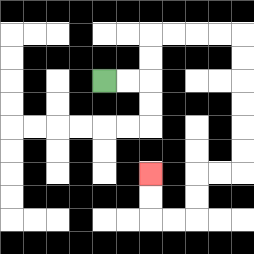{'start': '[4, 3]', 'end': '[6, 7]', 'path_directions': 'R,R,U,U,R,R,R,R,D,D,D,D,D,D,L,L,D,D,L,L,U,U', 'path_coordinates': '[[4, 3], [5, 3], [6, 3], [6, 2], [6, 1], [7, 1], [8, 1], [9, 1], [10, 1], [10, 2], [10, 3], [10, 4], [10, 5], [10, 6], [10, 7], [9, 7], [8, 7], [8, 8], [8, 9], [7, 9], [6, 9], [6, 8], [6, 7]]'}